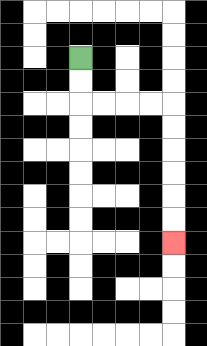{'start': '[3, 2]', 'end': '[7, 10]', 'path_directions': 'D,D,R,R,R,R,D,D,D,D,D,D', 'path_coordinates': '[[3, 2], [3, 3], [3, 4], [4, 4], [5, 4], [6, 4], [7, 4], [7, 5], [7, 6], [7, 7], [7, 8], [7, 9], [7, 10]]'}